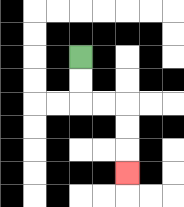{'start': '[3, 2]', 'end': '[5, 7]', 'path_directions': 'D,D,R,R,D,D,D', 'path_coordinates': '[[3, 2], [3, 3], [3, 4], [4, 4], [5, 4], [5, 5], [5, 6], [5, 7]]'}